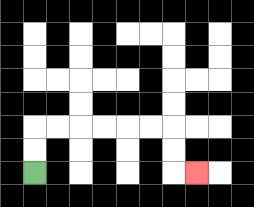{'start': '[1, 7]', 'end': '[8, 7]', 'path_directions': 'U,U,R,R,R,R,R,R,D,D,R', 'path_coordinates': '[[1, 7], [1, 6], [1, 5], [2, 5], [3, 5], [4, 5], [5, 5], [6, 5], [7, 5], [7, 6], [7, 7], [8, 7]]'}